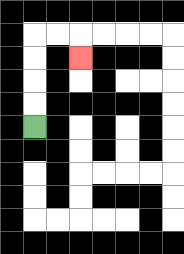{'start': '[1, 5]', 'end': '[3, 2]', 'path_directions': 'U,U,U,U,R,R,D', 'path_coordinates': '[[1, 5], [1, 4], [1, 3], [1, 2], [1, 1], [2, 1], [3, 1], [3, 2]]'}